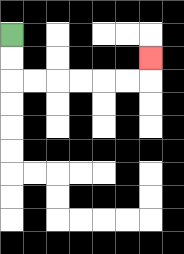{'start': '[0, 1]', 'end': '[6, 2]', 'path_directions': 'D,D,R,R,R,R,R,R,U', 'path_coordinates': '[[0, 1], [0, 2], [0, 3], [1, 3], [2, 3], [3, 3], [4, 3], [5, 3], [6, 3], [6, 2]]'}